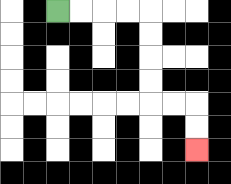{'start': '[2, 0]', 'end': '[8, 6]', 'path_directions': 'R,R,R,R,D,D,D,D,R,R,D,D', 'path_coordinates': '[[2, 0], [3, 0], [4, 0], [5, 0], [6, 0], [6, 1], [6, 2], [6, 3], [6, 4], [7, 4], [8, 4], [8, 5], [8, 6]]'}